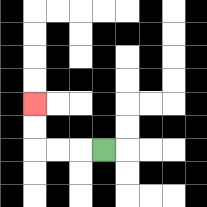{'start': '[4, 6]', 'end': '[1, 4]', 'path_directions': 'L,L,L,U,U', 'path_coordinates': '[[4, 6], [3, 6], [2, 6], [1, 6], [1, 5], [1, 4]]'}